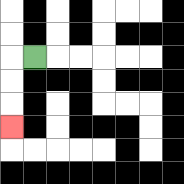{'start': '[1, 2]', 'end': '[0, 5]', 'path_directions': 'L,D,D,D', 'path_coordinates': '[[1, 2], [0, 2], [0, 3], [0, 4], [0, 5]]'}